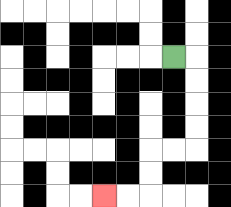{'start': '[7, 2]', 'end': '[4, 8]', 'path_directions': 'R,D,D,D,D,L,L,D,D,L,L', 'path_coordinates': '[[7, 2], [8, 2], [8, 3], [8, 4], [8, 5], [8, 6], [7, 6], [6, 6], [6, 7], [6, 8], [5, 8], [4, 8]]'}